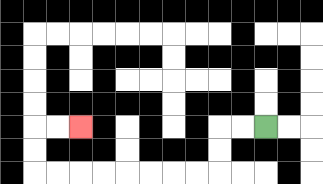{'start': '[11, 5]', 'end': '[3, 5]', 'path_directions': 'L,L,D,D,L,L,L,L,L,L,L,L,U,U,R,R', 'path_coordinates': '[[11, 5], [10, 5], [9, 5], [9, 6], [9, 7], [8, 7], [7, 7], [6, 7], [5, 7], [4, 7], [3, 7], [2, 7], [1, 7], [1, 6], [1, 5], [2, 5], [3, 5]]'}